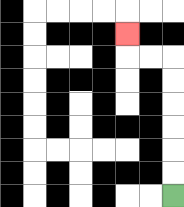{'start': '[7, 8]', 'end': '[5, 1]', 'path_directions': 'U,U,U,U,U,U,L,L,U', 'path_coordinates': '[[7, 8], [7, 7], [7, 6], [7, 5], [7, 4], [7, 3], [7, 2], [6, 2], [5, 2], [5, 1]]'}